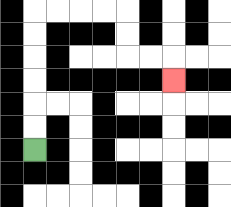{'start': '[1, 6]', 'end': '[7, 3]', 'path_directions': 'U,U,U,U,U,U,R,R,R,R,D,D,R,R,D', 'path_coordinates': '[[1, 6], [1, 5], [1, 4], [1, 3], [1, 2], [1, 1], [1, 0], [2, 0], [3, 0], [4, 0], [5, 0], [5, 1], [5, 2], [6, 2], [7, 2], [7, 3]]'}